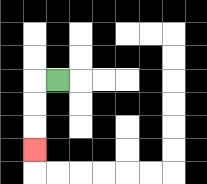{'start': '[2, 3]', 'end': '[1, 6]', 'path_directions': 'L,D,D,D', 'path_coordinates': '[[2, 3], [1, 3], [1, 4], [1, 5], [1, 6]]'}